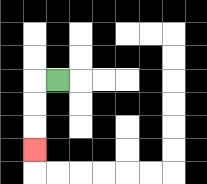{'start': '[2, 3]', 'end': '[1, 6]', 'path_directions': 'L,D,D,D', 'path_coordinates': '[[2, 3], [1, 3], [1, 4], [1, 5], [1, 6]]'}